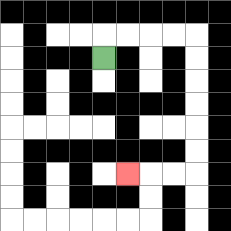{'start': '[4, 2]', 'end': '[5, 7]', 'path_directions': 'U,R,R,R,R,D,D,D,D,D,D,L,L,L', 'path_coordinates': '[[4, 2], [4, 1], [5, 1], [6, 1], [7, 1], [8, 1], [8, 2], [8, 3], [8, 4], [8, 5], [8, 6], [8, 7], [7, 7], [6, 7], [5, 7]]'}